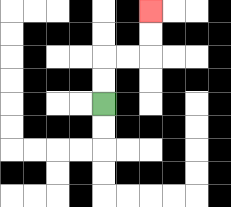{'start': '[4, 4]', 'end': '[6, 0]', 'path_directions': 'U,U,R,R,U,U', 'path_coordinates': '[[4, 4], [4, 3], [4, 2], [5, 2], [6, 2], [6, 1], [6, 0]]'}